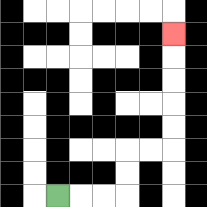{'start': '[2, 8]', 'end': '[7, 1]', 'path_directions': 'R,R,R,U,U,R,R,U,U,U,U,U', 'path_coordinates': '[[2, 8], [3, 8], [4, 8], [5, 8], [5, 7], [5, 6], [6, 6], [7, 6], [7, 5], [7, 4], [7, 3], [7, 2], [7, 1]]'}